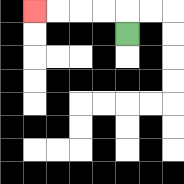{'start': '[5, 1]', 'end': '[1, 0]', 'path_directions': 'U,L,L,L,L', 'path_coordinates': '[[5, 1], [5, 0], [4, 0], [3, 0], [2, 0], [1, 0]]'}